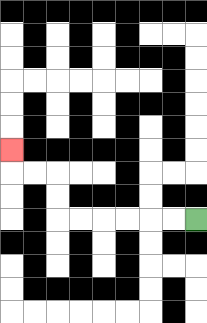{'start': '[8, 9]', 'end': '[0, 6]', 'path_directions': 'L,L,L,L,L,L,U,U,L,L,U', 'path_coordinates': '[[8, 9], [7, 9], [6, 9], [5, 9], [4, 9], [3, 9], [2, 9], [2, 8], [2, 7], [1, 7], [0, 7], [0, 6]]'}